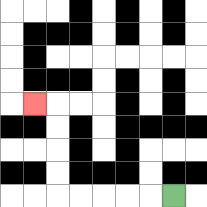{'start': '[7, 8]', 'end': '[1, 4]', 'path_directions': 'L,L,L,L,L,U,U,U,U,L', 'path_coordinates': '[[7, 8], [6, 8], [5, 8], [4, 8], [3, 8], [2, 8], [2, 7], [2, 6], [2, 5], [2, 4], [1, 4]]'}